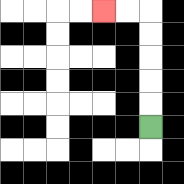{'start': '[6, 5]', 'end': '[4, 0]', 'path_directions': 'U,U,U,U,U,L,L', 'path_coordinates': '[[6, 5], [6, 4], [6, 3], [6, 2], [6, 1], [6, 0], [5, 0], [4, 0]]'}